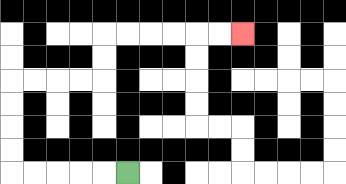{'start': '[5, 7]', 'end': '[10, 1]', 'path_directions': 'L,L,L,L,L,U,U,U,U,R,R,R,R,U,U,R,R,R,R,R,R', 'path_coordinates': '[[5, 7], [4, 7], [3, 7], [2, 7], [1, 7], [0, 7], [0, 6], [0, 5], [0, 4], [0, 3], [1, 3], [2, 3], [3, 3], [4, 3], [4, 2], [4, 1], [5, 1], [6, 1], [7, 1], [8, 1], [9, 1], [10, 1]]'}